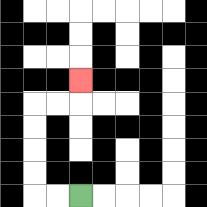{'start': '[3, 8]', 'end': '[3, 3]', 'path_directions': 'L,L,U,U,U,U,R,R,U', 'path_coordinates': '[[3, 8], [2, 8], [1, 8], [1, 7], [1, 6], [1, 5], [1, 4], [2, 4], [3, 4], [3, 3]]'}